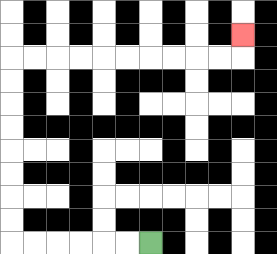{'start': '[6, 10]', 'end': '[10, 1]', 'path_directions': 'L,L,L,L,L,L,U,U,U,U,U,U,U,U,R,R,R,R,R,R,R,R,R,R,U', 'path_coordinates': '[[6, 10], [5, 10], [4, 10], [3, 10], [2, 10], [1, 10], [0, 10], [0, 9], [0, 8], [0, 7], [0, 6], [0, 5], [0, 4], [0, 3], [0, 2], [1, 2], [2, 2], [3, 2], [4, 2], [5, 2], [6, 2], [7, 2], [8, 2], [9, 2], [10, 2], [10, 1]]'}